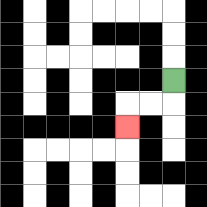{'start': '[7, 3]', 'end': '[5, 5]', 'path_directions': 'D,L,L,D', 'path_coordinates': '[[7, 3], [7, 4], [6, 4], [5, 4], [5, 5]]'}